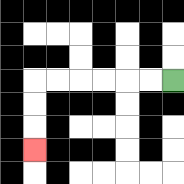{'start': '[7, 3]', 'end': '[1, 6]', 'path_directions': 'L,L,L,L,L,L,D,D,D', 'path_coordinates': '[[7, 3], [6, 3], [5, 3], [4, 3], [3, 3], [2, 3], [1, 3], [1, 4], [1, 5], [1, 6]]'}